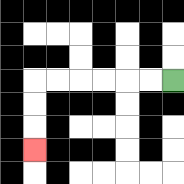{'start': '[7, 3]', 'end': '[1, 6]', 'path_directions': 'L,L,L,L,L,L,D,D,D', 'path_coordinates': '[[7, 3], [6, 3], [5, 3], [4, 3], [3, 3], [2, 3], [1, 3], [1, 4], [1, 5], [1, 6]]'}